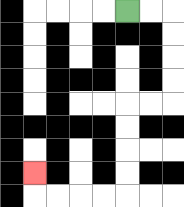{'start': '[5, 0]', 'end': '[1, 7]', 'path_directions': 'R,R,D,D,D,D,L,L,D,D,D,D,L,L,L,L,U', 'path_coordinates': '[[5, 0], [6, 0], [7, 0], [7, 1], [7, 2], [7, 3], [7, 4], [6, 4], [5, 4], [5, 5], [5, 6], [5, 7], [5, 8], [4, 8], [3, 8], [2, 8], [1, 8], [1, 7]]'}